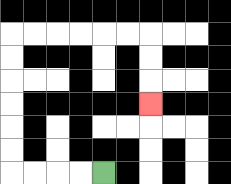{'start': '[4, 7]', 'end': '[6, 4]', 'path_directions': 'L,L,L,L,U,U,U,U,U,U,R,R,R,R,R,R,D,D,D', 'path_coordinates': '[[4, 7], [3, 7], [2, 7], [1, 7], [0, 7], [0, 6], [0, 5], [0, 4], [0, 3], [0, 2], [0, 1], [1, 1], [2, 1], [3, 1], [4, 1], [5, 1], [6, 1], [6, 2], [6, 3], [6, 4]]'}